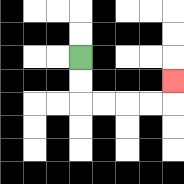{'start': '[3, 2]', 'end': '[7, 3]', 'path_directions': 'D,D,R,R,R,R,U', 'path_coordinates': '[[3, 2], [3, 3], [3, 4], [4, 4], [5, 4], [6, 4], [7, 4], [7, 3]]'}